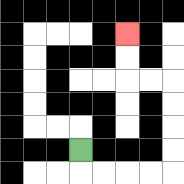{'start': '[3, 6]', 'end': '[5, 1]', 'path_directions': 'D,R,R,R,R,U,U,U,U,L,L,U,U', 'path_coordinates': '[[3, 6], [3, 7], [4, 7], [5, 7], [6, 7], [7, 7], [7, 6], [7, 5], [7, 4], [7, 3], [6, 3], [5, 3], [5, 2], [5, 1]]'}